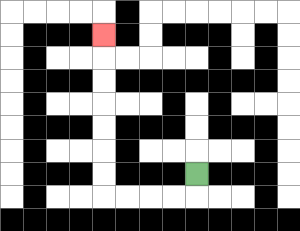{'start': '[8, 7]', 'end': '[4, 1]', 'path_directions': 'D,L,L,L,L,U,U,U,U,U,U,U', 'path_coordinates': '[[8, 7], [8, 8], [7, 8], [6, 8], [5, 8], [4, 8], [4, 7], [4, 6], [4, 5], [4, 4], [4, 3], [4, 2], [4, 1]]'}